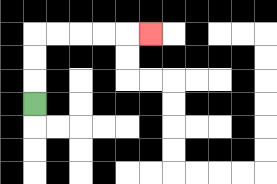{'start': '[1, 4]', 'end': '[6, 1]', 'path_directions': 'U,U,U,R,R,R,R,R', 'path_coordinates': '[[1, 4], [1, 3], [1, 2], [1, 1], [2, 1], [3, 1], [4, 1], [5, 1], [6, 1]]'}